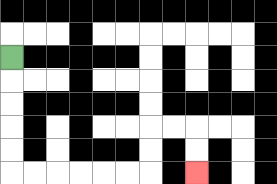{'start': '[0, 2]', 'end': '[8, 7]', 'path_directions': 'D,D,D,D,D,R,R,R,R,R,R,U,U,R,R,D,D', 'path_coordinates': '[[0, 2], [0, 3], [0, 4], [0, 5], [0, 6], [0, 7], [1, 7], [2, 7], [3, 7], [4, 7], [5, 7], [6, 7], [6, 6], [6, 5], [7, 5], [8, 5], [8, 6], [8, 7]]'}